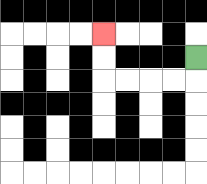{'start': '[8, 2]', 'end': '[4, 1]', 'path_directions': 'D,L,L,L,L,U,U', 'path_coordinates': '[[8, 2], [8, 3], [7, 3], [6, 3], [5, 3], [4, 3], [4, 2], [4, 1]]'}